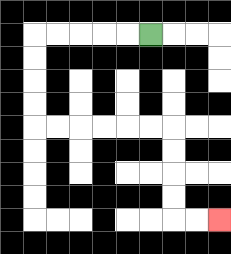{'start': '[6, 1]', 'end': '[9, 9]', 'path_directions': 'L,L,L,L,L,D,D,D,D,R,R,R,R,R,R,D,D,D,D,R,R', 'path_coordinates': '[[6, 1], [5, 1], [4, 1], [3, 1], [2, 1], [1, 1], [1, 2], [1, 3], [1, 4], [1, 5], [2, 5], [3, 5], [4, 5], [5, 5], [6, 5], [7, 5], [7, 6], [7, 7], [7, 8], [7, 9], [8, 9], [9, 9]]'}